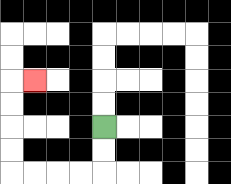{'start': '[4, 5]', 'end': '[1, 3]', 'path_directions': 'D,D,L,L,L,L,U,U,U,U,R', 'path_coordinates': '[[4, 5], [4, 6], [4, 7], [3, 7], [2, 7], [1, 7], [0, 7], [0, 6], [0, 5], [0, 4], [0, 3], [1, 3]]'}